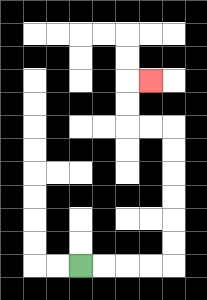{'start': '[3, 11]', 'end': '[6, 3]', 'path_directions': 'R,R,R,R,U,U,U,U,U,U,L,L,U,U,R', 'path_coordinates': '[[3, 11], [4, 11], [5, 11], [6, 11], [7, 11], [7, 10], [7, 9], [7, 8], [7, 7], [7, 6], [7, 5], [6, 5], [5, 5], [5, 4], [5, 3], [6, 3]]'}